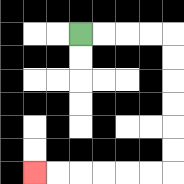{'start': '[3, 1]', 'end': '[1, 7]', 'path_directions': 'R,R,R,R,D,D,D,D,D,D,L,L,L,L,L,L', 'path_coordinates': '[[3, 1], [4, 1], [5, 1], [6, 1], [7, 1], [7, 2], [7, 3], [7, 4], [7, 5], [7, 6], [7, 7], [6, 7], [5, 7], [4, 7], [3, 7], [2, 7], [1, 7]]'}